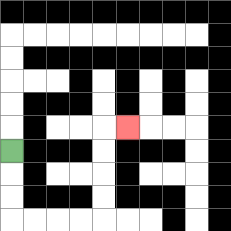{'start': '[0, 6]', 'end': '[5, 5]', 'path_directions': 'D,D,D,R,R,R,R,U,U,U,U,R', 'path_coordinates': '[[0, 6], [0, 7], [0, 8], [0, 9], [1, 9], [2, 9], [3, 9], [4, 9], [4, 8], [4, 7], [4, 6], [4, 5], [5, 5]]'}